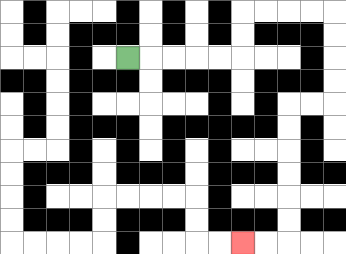{'start': '[5, 2]', 'end': '[10, 10]', 'path_directions': 'R,R,R,R,R,U,U,R,R,R,R,D,D,D,D,L,L,D,D,D,D,D,D,L,L', 'path_coordinates': '[[5, 2], [6, 2], [7, 2], [8, 2], [9, 2], [10, 2], [10, 1], [10, 0], [11, 0], [12, 0], [13, 0], [14, 0], [14, 1], [14, 2], [14, 3], [14, 4], [13, 4], [12, 4], [12, 5], [12, 6], [12, 7], [12, 8], [12, 9], [12, 10], [11, 10], [10, 10]]'}